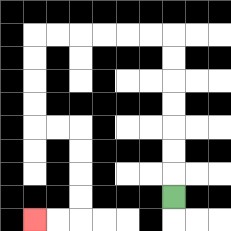{'start': '[7, 8]', 'end': '[1, 9]', 'path_directions': 'U,U,U,U,U,U,U,L,L,L,L,L,L,D,D,D,D,R,R,D,D,D,D,L,L', 'path_coordinates': '[[7, 8], [7, 7], [7, 6], [7, 5], [7, 4], [7, 3], [7, 2], [7, 1], [6, 1], [5, 1], [4, 1], [3, 1], [2, 1], [1, 1], [1, 2], [1, 3], [1, 4], [1, 5], [2, 5], [3, 5], [3, 6], [3, 7], [3, 8], [3, 9], [2, 9], [1, 9]]'}